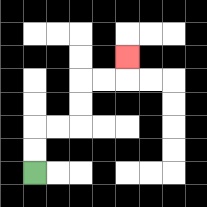{'start': '[1, 7]', 'end': '[5, 2]', 'path_directions': 'U,U,R,R,U,U,R,R,U', 'path_coordinates': '[[1, 7], [1, 6], [1, 5], [2, 5], [3, 5], [3, 4], [3, 3], [4, 3], [5, 3], [5, 2]]'}